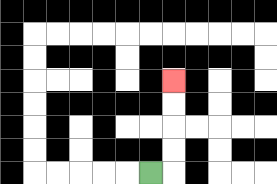{'start': '[6, 7]', 'end': '[7, 3]', 'path_directions': 'R,U,U,U,U', 'path_coordinates': '[[6, 7], [7, 7], [7, 6], [7, 5], [7, 4], [7, 3]]'}